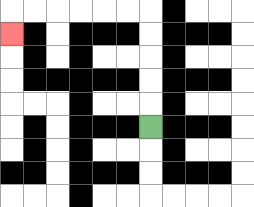{'start': '[6, 5]', 'end': '[0, 1]', 'path_directions': 'U,U,U,U,U,L,L,L,L,L,L,D', 'path_coordinates': '[[6, 5], [6, 4], [6, 3], [6, 2], [6, 1], [6, 0], [5, 0], [4, 0], [3, 0], [2, 0], [1, 0], [0, 0], [0, 1]]'}